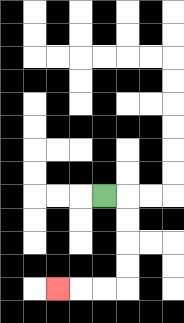{'start': '[4, 8]', 'end': '[2, 12]', 'path_directions': 'R,D,D,D,D,L,L,L', 'path_coordinates': '[[4, 8], [5, 8], [5, 9], [5, 10], [5, 11], [5, 12], [4, 12], [3, 12], [2, 12]]'}